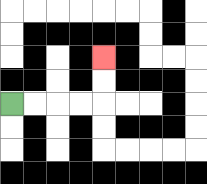{'start': '[0, 4]', 'end': '[4, 2]', 'path_directions': 'R,R,R,R,U,U', 'path_coordinates': '[[0, 4], [1, 4], [2, 4], [3, 4], [4, 4], [4, 3], [4, 2]]'}